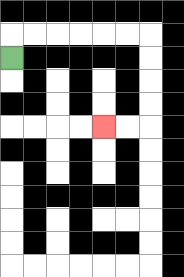{'start': '[0, 2]', 'end': '[4, 5]', 'path_directions': 'U,R,R,R,R,R,R,D,D,D,D,L,L', 'path_coordinates': '[[0, 2], [0, 1], [1, 1], [2, 1], [3, 1], [4, 1], [5, 1], [6, 1], [6, 2], [6, 3], [6, 4], [6, 5], [5, 5], [4, 5]]'}